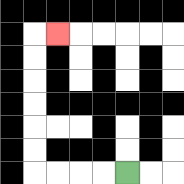{'start': '[5, 7]', 'end': '[2, 1]', 'path_directions': 'L,L,L,L,U,U,U,U,U,U,R', 'path_coordinates': '[[5, 7], [4, 7], [3, 7], [2, 7], [1, 7], [1, 6], [1, 5], [1, 4], [1, 3], [1, 2], [1, 1], [2, 1]]'}